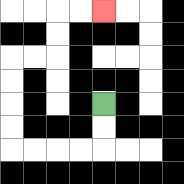{'start': '[4, 4]', 'end': '[4, 0]', 'path_directions': 'D,D,L,L,L,L,U,U,U,U,R,R,U,U,R,R', 'path_coordinates': '[[4, 4], [4, 5], [4, 6], [3, 6], [2, 6], [1, 6], [0, 6], [0, 5], [0, 4], [0, 3], [0, 2], [1, 2], [2, 2], [2, 1], [2, 0], [3, 0], [4, 0]]'}